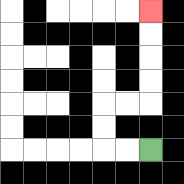{'start': '[6, 6]', 'end': '[6, 0]', 'path_directions': 'L,L,U,U,R,R,U,U,U,U', 'path_coordinates': '[[6, 6], [5, 6], [4, 6], [4, 5], [4, 4], [5, 4], [6, 4], [6, 3], [6, 2], [6, 1], [6, 0]]'}